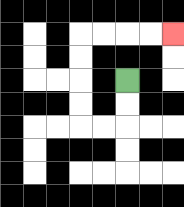{'start': '[5, 3]', 'end': '[7, 1]', 'path_directions': 'D,D,L,L,U,U,U,U,R,R,R,R', 'path_coordinates': '[[5, 3], [5, 4], [5, 5], [4, 5], [3, 5], [3, 4], [3, 3], [3, 2], [3, 1], [4, 1], [5, 1], [6, 1], [7, 1]]'}